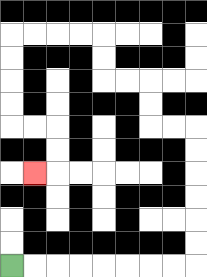{'start': '[0, 11]', 'end': '[1, 7]', 'path_directions': 'R,R,R,R,R,R,R,R,U,U,U,U,U,U,L,L,U,U,L,L,U,U,L,L,L,L,D,D,D,D,R,R,D,D,L', 'path_coordinates': '[[0, 11], [1, 11], [2, 11], [3, 11], [4, 11], [5, 11], [6, 11], [7, 11], [8, 11], [8, 10], [8, 9], [8, 8], [8, 7], [8, 6], [8, 5], [7, 5], [6, 5], [6, 4], [6, 3], [5, 3], [4, 3], [4, 2], [4, 1], [3, 1], [2, 1], [1, 1], [0, 1], [0, 2], [0, 3], [0, 4], [0, 5], [1, 5], [2, 5], [2, 6], [2, 7], [1, 7]]'}